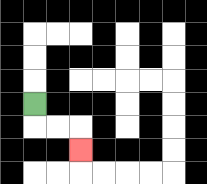{'start': '[1, 4]', 'end': '[3, 6]', 'path_directions': 'D,R,R,D', 'path_coordinates': '[[1, 4], [1, 5], [2, 5], [3, 5], [3, 6]]'}